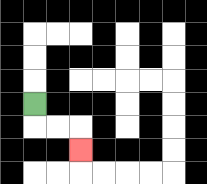{'start': '[1, 4]', 'end': '[3, 6]', 'path_directions': 'D,R,R,D', 'path_coordinates': '[[1, 4], [1, 5], [2, 5], [3, 5], [3, 6]]'}